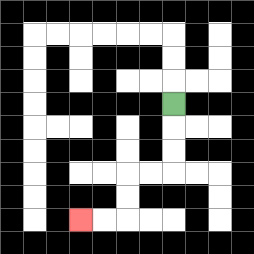{'start': '[7, 4]', 'end': '[3, 9]', 'path_directions': 'D,D,D,L,L,D,D,L,L', 'path_coordinates': '[[7, 4], [7, 5], [7, 6], [7, 7], [6, 7], [5, 7], [5, 8], [5, 9], [4, 9], [3, 9]]'}